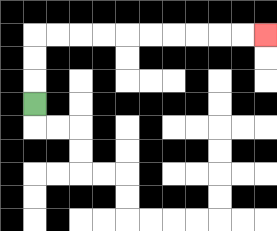{'start': '[1, 4]', 'end': '[11, 1]', 'path_directions': 'U,U,U,R,R,R,R,R,R,R,R,R,R', 'path_coordinates': '[[1, 4], [1, 3], [1, 2], [1, 1], [2, 1], [3, 1], [4, 1], [5, 1], [6, 1], [7, 1], [8, 1], [9, 1], [10, 1], [11, 1]]'}